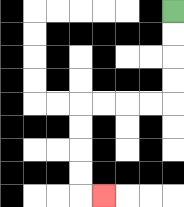{'start': '[7, 0]', 'end': '[4, 8]', 'path_directions': 'D,D,D,D,L,L,L,L,D,D,D,D,R', 'path_coordinates': '[[7, 0], [7, 1], [7, 2], [7, 3], [7, 4], [6, 4], [5, 4], [4, 4], [3, 4], [3, 5], [3, 6], [3, 7], [3, 8], [4, 8]]'}